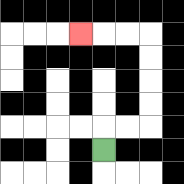{'start': '[4, 6]', 'end': '[3, 1]', 'path_directions': 'U,R,R,U,U,U,U,L,L,L', 'path_coordinates': '[[4, 6], [4, 5], [5, 5], [6, 5], [6, 4], [6, 3], [6, 2], [6, 1], [5, 1], [4, 1], [3, 1]]'}